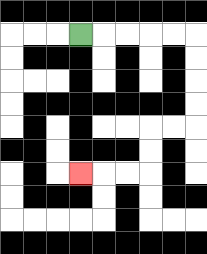{'start': '[3, 1]', 'end': '[3, 7]', 'path_directions': 'R,R,R,R,R,D,D,D,D,L,L,D,D,L,L,L', 'path_coordinates': '[[3, 1], [4, 1], [5, 1], [6, 1], [7, 1], [8, 1], [8, 2], [8, 3], [8, 4], [8, 5], [7, 5], [6, 5], [6, 6], [6, 7], [5, 7], [4, 7], [3, 7]]'}